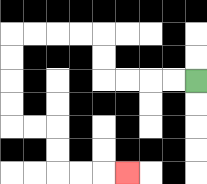{'start': '[8, 3]', 'end': '[5, 7]', 'path_directions': 'L,L,L,L,U,U,L,L,L,L,D,D,D,D,R,R,D,D,R,R,R', 'path_coordinates': '[[8, 3], [7, 3], [6, 3], [5, 3], [4, 3], [4, 2], [4, 1], [3, 1], [2, 1], [1, 1], [0, 1], [0, 2], [0, 3], [0, 4], [0, 5], [1, 5], [2, 5], [2, 6], [2, 7], [3, 7], [4, 7], [5, 7]]'}